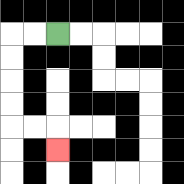{'start': '[2, 1]', 'end': '[2, 6]', 'path_directions': 'L,L,D,D,D,D,R,R,D', 'path_coordinates': '[[2, 1], [1, 1], [0, 1], [0, 2], [0, 3], [0, 4], [0, 5], [1, 5], [2, 5], [2, 6]]'}